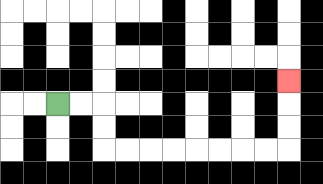{'start': '[2, 4]', 'end': '[12, 3]', 'path_directions': 'R,R,D,D,R,R,R,R,R,R,R,R,U,U,U', 'path_coordinates': '[[2, 4], [3, 4], [4, 4], [4, 5], [4, 6], [5, 6], [6, 6], [7, 6], [8, 6], [9, 6], [10, 6], [11, 6], [12, 6], [12, 5], [12, 4], [12, 3]]'}